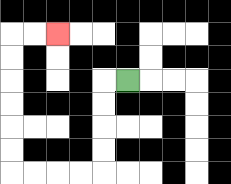{'start': '[5, 3]', 'end': '[2, 1]', 'path_directions': 'L,D,D,D,D,L,L,L,L,U,U,U,U,U,U,R,R', 'path_coordinates': '[[5, 3], [4, 3], [4, 4], [4, 5], [4, 6], [4, 7], [3, 7], [2, 7], [1, 7], [0, 7], [0, 6], [0, 5], [0, 4], [0, 3], [0, 2], [0, 1], [1, 1], [2, 1]]'}